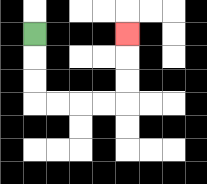{'start': '[1, 1]', 'end': '[5, 1]', 'path_directions': 'D,D,D,R,R,R,R,U,U,U', 'path_coordinates': '[[1, 1], [1, 2], [1, 3], [1, 4], [2, 4], [3, 4], [4, 4], [5, 4], [5, 3], [5, 2], [5, 1]]'}